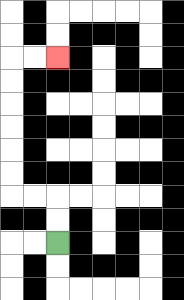{'start': '[2, 10]', 'end': '[2, 2]', 'path_directions': 'U,U,L,L,U,U,U,U,U,U,R,R', 'path_coordinates': '[[2, 10], [2, 9], [2, 8], [1, 8], [0, 8], [0, 7], [0, 6], [0, 5], [0, 4], [0, 3], [0, 2], [1, 2], [2, 2]]'}